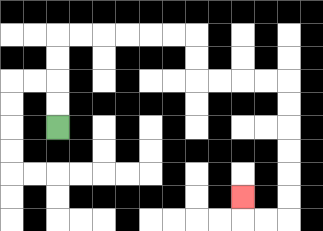{'start': '[2, 5]', 'end': '[10, 8]', 'path_directions': 'U,U,U,U,R,R,R,R,R,R,D,D,R,R,R,R,D,D,D,D,D,D,L,L,U', 'path_coordinates': '[[2, 5], [2, 4], [2, 3], [2, 2], [2, 1], [3, 1], [4, 1], [5, 1], [6, 1], [7, 1], [8, 1], [8, 2], [8, 3], [9, 3], [10, 3], [11, 3], [12, 3], [12, 4], [12, 5], [12, 6], [12, 7], [12, 8], [12, 9], [11, 9], [10, 9], [10, 8]]'}